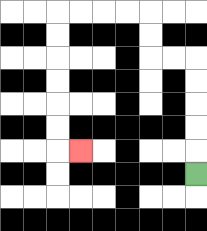{'start': '[8, 7]', 'end': '[3, 6]', 'path_directions': 'U,U,U,U,U,L,L,U,U,L,L,L,L,D,D,D,D,D,D,R', 'path_coordinates': '[[8, 7], [8, 6], [8, 5], [8, 4], [8, 3], [8, 2], [7, 2], [6, 2], [6, 1], [6, 0], [5, 0], [4, 0], [3, 0], [2, 0], [2, 1], [2, 2], [2, 3], [2, 4], [2, 5], [2, 6], [3, 6]]'}